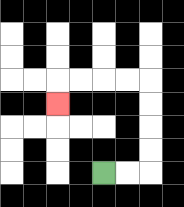{'start': '[4, 7]', 'end': '[2, 4]', 'path_directions': 'R,R,U,U,U,U,L,L,L,L,D', 'path_coordinates': '[[4, 7], [5, 7], [6, 7], [6, 6], [6, 5], [6, 4], [6, 3], [5, 3], [4, 3], [3, 3], [2, 3], [2, 4]]'}